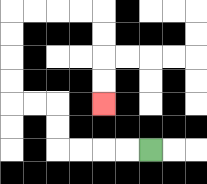{'start': '[6, 6]', 'end': '[4, 4]', 'path_directions': 'L,L,L,L,U,U,L,L,U,U,U,U,R,R,R,R,D,D,D,D', 'path_coordinates': '[[6, 6], [5, 6], [4, 6], [3, 6], [2, 6], [2, 5], [2, 4], [1, 4], [0, 4], [0, 3], [0, 2], [0, 1], [0, 0], [1, 0], [2, 0], [3, 0], [4, 0], [4, 1], [4, 2], [4, 3], [4, 4]]'}